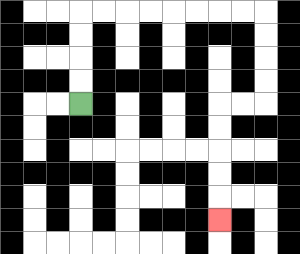{'start': '[3, 4]', 'end': '[9, 9]', 'path_directions': 'U,U,U,U,R,R,R,R,R,R,R,R,D,D,D,D,L,L,D,D,D,D,D', 'path_coordinates': '[[3, 4], [3, 3], [3, 2], [3, 1], [3, 0], [4, 0], [5, 0], [6, 0], [7, 0], [8, 0], [9, 0], [10, 0], [11, 0], [11, 1], [11, 2], [11, 3], [11, 4], [10, 4], [9, 4], [9, 5], [9, 6], [9, 7], [9, 8], [9, 9]]'}